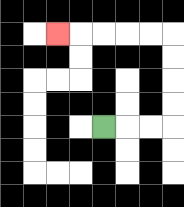{'start': '[4, 5]', 'end': '[2, 1]', 'path_directions': 'R,R,R,U,U,U,U,L,L,L,L,L', 'path_coordinates': '[[4, 5], [5, 5], [6, 5], [7, 5], [7, 4], [7, 3], [7, 2], [7, 1], [6, 1], [5, 1], [4, 1], [3, 1], [2, 1]]'}